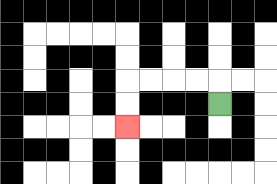{'start': '[9, 4]', 'end': '[5, 5]', 'path_directions': 'U,L,L,L,L,D,D', 'path_coordinates': '[[9, 4], [9, 3], [8, 3], [7, 3], [6, 3], [5, 3], [5, 4], [5, 5]]'}